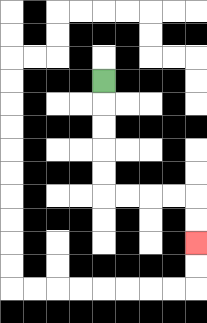{'start': '[4, 3]', 'end': '[8, 10]', 'path_directions': 'D,D,D,D,D,R,R,R,R,D,D', 'path_coordinates': '[[4, 3], [4, 4], [4, 5], [4, 6], [4, 7], [4, 8], [5, 8], [6, 8], [7, 8], [8, 8], [8, 9], [8, 10]]'}